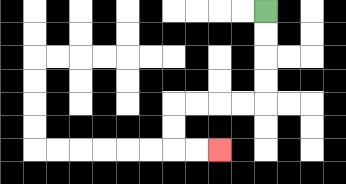{'start': '[11, 0]', 'end': '[9, 6]', 'path_directions': 'D,D,D,D,L,L,L,L,D,D,R,R', 'path_coordinates': '[[11, 0], [11, 1], [11, 2], [11, 3], [11, 4], [10, 4], [9, 4], [8, 4], [7, 4], [7, 5], [7, 6], [8, 6], [9, 6]]'}